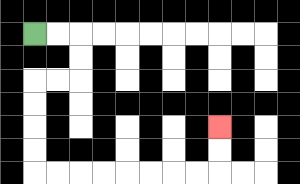{'start': '[1, 1]', 'end': '[9, 5]', 'path_directions': 'R,R,D,D,L,L,D,D,D,D,R,R,R,R,R,R,R,R,U,U', 'path_coordinates': '[[1, 1], [2, 1], [3, 1], [3, 2], [3, 3], [2, 3], [1, 3], [1, 4], [1, 5], [1, 6], [1, 7], [2, 7], [3, 7], [4, 7], [5, 7], [6, 7], [7, 7], [8, 7], [9, 7], [9, 6], [9, 5]]'}